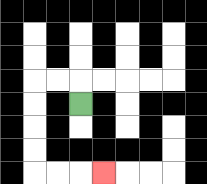{'start': '[3, 4]', 'end': '[4, 7]', 'path_directions': 'U,L,L,D,D,D,D,R,R,R', 'path_coordinates': '[[3, 4], [3, 3], [2, 3], [1, 3], [1, 4], [1, 5], [1, 6], [1, 7], [2, 7], [3, 7], [4, 7]]'}